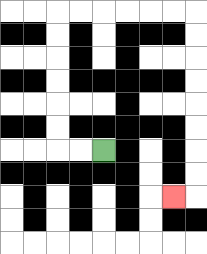{'start': '[4, 6]', 'end': '[7, 8]', 'path_directions': 'L,L,U,U,U,U,U,U,R,R,R,R,R,R,D,D,D,D,D,D,D,D,L', 'path_coordinates': '[[4, 6], [3, 6], [2, 6], [2, 5], [2, 4], [2, 3], [2, 2], [2, 1], [2, 0], [3, 0], [4, 0], [5, 0], [6, 0], [7, 0], [8, 0], [8, 1], [8, 2], [8, 3], [8, 4], [8, 5], [8, 6], [8, 7], [8, 8], [7, 8]]'}